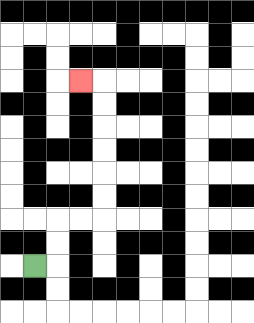{'start': '[1, 11]', 'end': '[3, 3]', 'path_directions': 'R,U,U,R,R,U,U,U,U,U,U,L', 'path_coordinates': '[[1, 11], [2, 11], [2, 10], [2, 9], [3, 9], [4, 9], [4, 8], [4, 7], [4, 6], [4, 5], [4, 4], [4, 3], [3, 3]]'}